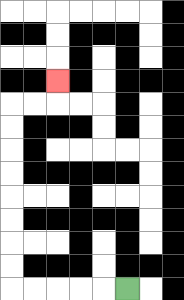{'start': '[5, 12]', 'end': '[2, 3]', 'path_directions': 'L,L,L,L,L,U,U,U,U,U,U,U,U,R,R,U', 'path_coordinates': '[[5, 12], [4, 12], [3, 12], [2, 12], [1, 12], [0, 12], [0, 11], [0, 10], [0, 9], [0, 8], [0, 7], [0, 6], [0, 5], [0, 4], [1, 4], [2, 4], [2, 3]]'}